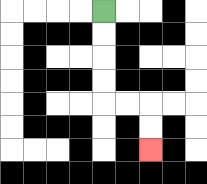{'start': '[4, 0]', 'end': '[6, 6]', 'path_directions': 'D,D,D,D,R,R,D,D', 'path_coordinates': '[[4, 0], [4, 1], [4, 2], [4, 3], [4, 4], [5, 4], [6, 4], [6, 5], [6, 6]]'}